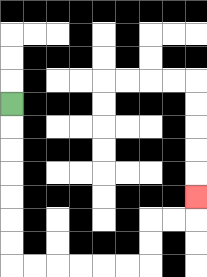{'start': '[0, 4]', 'end': '[8, 8]', 'path_directions': 'D,D,D,D,D,D,D,R,R,R,R,R,R,U,U,R,R,U', 'path_coordinates': '[[0, 4], [0, 5], [0, 6], [0, 7], [0, 8], [0, 9], [0, 10], [0, 11], [1, 11], [2, 11], [3, 11], [4, 11], [5, 11], [6, 11], [6, 10], [6, 9], [7, 9], [8, 9], [8, 8]]'}